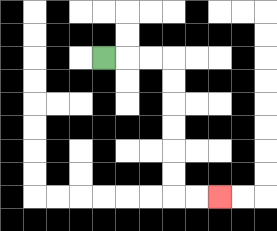{'start': '[4, 2]', 'end': '[9, 8]', 'path_directions': 'R,R,R,D,D,D,D,D,D,R,R', 'path_coordinates': '[[4, 2], [5, 2], [6, 2], [7, 2], [7, 3], [7, 4], [7, 5], [7, 6], [7, 7], [7, 8], [8, 8], [9, 8]]'}